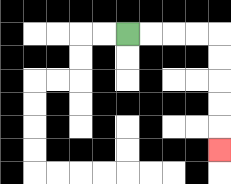{'start': '[5, 1]', 'end': '[9, 6]', 'path_directions': 'R,R,R,R,D,D,D,D,D', 'path_coordinates': '[[5, 1], [6, 1], [7, 1], [8, 1], [9, 1], [9, 2], [9, 3], [9, 4], [9, 5], [9, 6]]'}